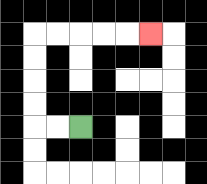{'start': '[3, 5]', 'end': '[6, 1]', 'path_directions': 'L,L,U,U,U,U,R,R,R,R,R', 'path_coordinates': '[[3, 5], [2, 5], [1, 5], [1, 4], [1, 3], [1, 2], [1, 1], [2, 1], [3, 1], [4, 1], [5, 1], [6, 1]]'}